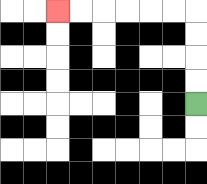{'start': '[8, 4]', 'end': '[2, 0]', 'path_directions': 'U,U,U,U,L,L,L,L,L,L', 'path_coordinates': '[[8, 4], [8, 3], [8, 2], [8, 1], [8, 0], [7, 0], [6, 0], [5, 0], [4, 0], [3, 0], [2, 0]]'}